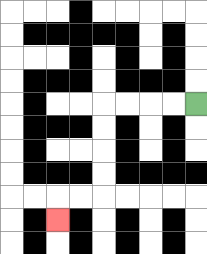{'start': '[8, 4]', 'end': '[2, 9]', 'path_directions': 'L,L,L,L,D,D,D,D,L,L,D', 'path_coordinates': '[[8, 4], [7, 4], [6, 4], [5, 4], [4, 4], [4, 5], [4, 6], [4, 7], [4, 8], [3, 8], [2, 8], [2, 9]]'}